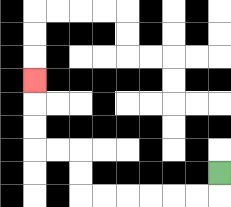{'start': '[9, 7]', 'end': '[1, 3]', 'path_directions': 'D,L,L,L,L,L,L,U,U,L,L,U,U,U', 'path_coordinates': '[[9, 7], [9, 8], [8, 8], [7, 8], [6, 8], [5, 8], [4, 8], [3, 8], [3, 7], [3, 6], [2, 6], [1, 6], [1, 5], [1, 4], [1, 3]]'}